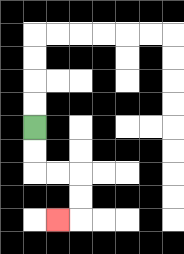{'start': '[1, 5]', 'end': '[2, 9]', 'path_directions': 'D,D,R,R,D,D,L', 'path_coordinates': '[[1, 5], [1, 6], [1, 7], [2, 7], [3, 7], [3, 8], [3, 9], [2, 9]]'}